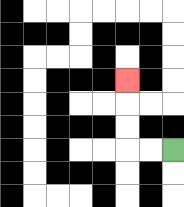{'start': '[7, 6]', 'end': '[5, 3]', 'path_directions': 'L,L,U,U,U', 'path_coordinates': '[[7, 6], [6, 6], [5, 6], [5, 5], [5, 4], [5, 3]]'}